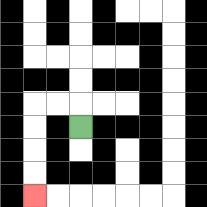{'start': '[3, 5]', 'end': '[1, 8]', 'path_directions': 'U,L,L,D,D,D,D', 'path_coordinates': '[[3, 5], [3, 4], [2, 4], [1, 4], [1, 5], [1, 6], [1, 7], [1, 8]]'}